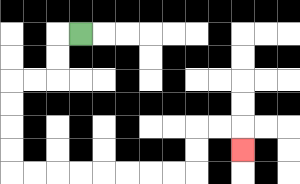{'start': '[3, 1]', 'end': '[10, 6]', 'path_directions': 'L,D,D,L,L,D,D,D,D,R,R,R,R,R,R,R,R,U,U,R,R,D', 'path_coordinates': '[[3, 1], [2, 1], [2, 2], [2, 3], [1, 3], [0, 3], [0, 4], [0, 5], [0, 6], [0, 7], [1, 7], [2, 7], [3, 7], [4, 7], [5, 7], [6, 7], [7, 7], [8, 7], [8, 6], [8, 5], [9, 5], [10, 5], [10, 6]]'}